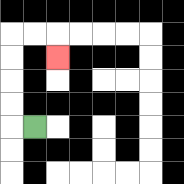{'start': '[1, 5]', 'end': '[2, 2]', 'path_directions': 'L,U,U,U,U,R,R,D', 'path_coordinates': '[[1, 5], [0, 5], [0, 4], [0, 3], [0, 2], [0, 1], [1, 1], [2, 1], [2, 2]]'}